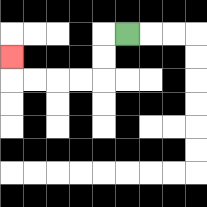{'start': '[5, 1]', 'end': '[0, 2]', 'path_directions': 'L,D,D,L,L,L,L,U', 'path_coordinates': '[[5, 1], [4, 1], [4, 2], [4, 3], [3, 3], [2, 3], [1, 3], [0, 3], [0, 2]]'}